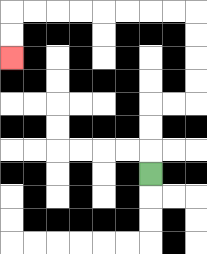{'start': '[6, 7]', 'end': '[0, 2]', 'path_directions': 'U,U,U,R,R,U,U,U,U,L,L,L,L,L,L,L,L,D,D', 'path_coordinates': '[[6, 7], [6, 6], [6, 5], [6, 4], [7, 4], [8, 4], [8, 3], [8, 2], [8, 1], [8, 0], [7, 0], [6, 0], [5, 0], [4, 0], [3, 0], [2, 0], [1, 0], [0, 0], [0, 1], [0, 2]]'}